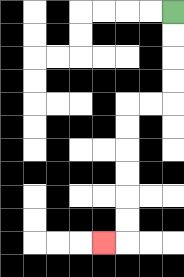{'start': '[7, 0]', 'end': '[4, 10]', 'path_directions': 'D,D,D,D,L,L,D,D,D,D,D,D,L', 'path_coordinates': '[[7, 0], [7, 1], [7, 2], [7, 3], [7, 4], [6, 4], [5, 4], [5, 5], [5, 6], [5, 7], [5, 8], [5, 9], [5, 10], [4, 10]]'}